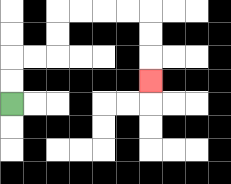{'start': '[0, 4]', 'end': '[6, 3]', 'path_directions': 'U,U,R,R,U,U,R,R,R,R,D,D,D', 'path_coordinates': '[[0, 4], [0, 3], [0, 2], [1, 2], [2, 2], [2, 1], [2, 0], [3, 0], [4, 0], [5, 0], [6, 0], [6, 1], [6, 2], [6, 3]]'}